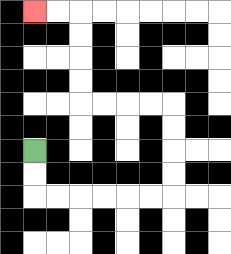{'start': '[1, 6]', 'end': '[1, 0]', 'path_directions': 'D,D,R,R,R,R,R,R,U,U,U,U,L,L,L,L,U,U,U,U,L,L', 'path_coordinates': '[[1, 6], [1, 7], [1, 8], [2, 8], [3, 8], [4, 8], [5, 8], [6, 8], [7, 8], [7, 7], [7, 6], [7, 5], [7, 4], [6, 4], [5, 4], [4, 4], [3, 4], [3, 3], [3, 2], [3, 1], [3, 0], [2, 0], [1, 0]]'}